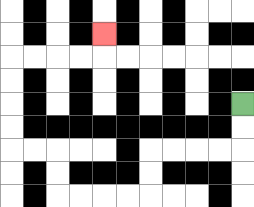{'start': '[10, 4]', 'end': '[4, 1]', 'path_directions': 'D,D,L,L,L,L,D,D,L,L,L,L,U,U,L,L,U,U,U,U,R,R,R,R,U', 'path_coordinates': '[[10, 4], [10, 5], [10, 6], [9, 6], [8, 6], [7, 6], [6, 6], [6, 7], [6, 8], [5, 8], [4, 8], [3, 8], [2, 8], [2, 7], [2, 6], [1, 6], [0, 6], [0, 5], [0, 4], [0, 3], [0, 2], [1, 2], [2, 2], [3, 2], [4, 2], [4, 1]]'}